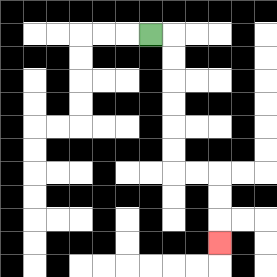{'start': '[6, 1]', 'end': '[9, 10]', 'path_directions': 'R,D,D,D,D,D,D,R,R,D,D,D', 'path_coordinates': '[[6, 1], [7, 1], [7, 2], [7, 3], [7, 4], [7, 5], [7, 6], [7, 7], [8, 7], [9, 7], [9, 8], [9, 9], [9, 10]]'}